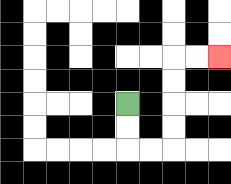{'start': '[5, 4]', 'end': '[9, 2]', 'path_directions': 'D,D,R,R,U,U,U,U,R,R', 'path_coordinates': '[[5, 4], [5, 5], [5, 6], [6, 6], [7, 6], [7, 5], [7, 4], [7, 3], [7, 2], [8, 2], [9, 2]]'}